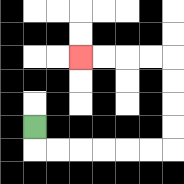{'start': '[1, 5]', 'end': '[3, 2]', 'path_directions': 'D,R,R,R,R,R,R,U,U,U,U,L,L,L,L', 'path_coordinates': '[[1, 5], [1, 6], [2, 6], [3, 6], [4, 6], [5, 6], [6, 6], [7, 6], [7, 5], [7, 4], [7, 3], [7, 2], [6, 2], [5, 2], [4, 2], [3, 2]]'}